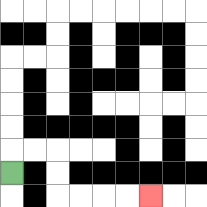{'start': '[0, 7]', 'end': '[6, 8]', 'path_directions': 'U,R,R,D,D,R,R,R,R', 'path_coordinates': '[[0, 7], [0, 6], [1, 6], [2, 6], [2, 7], [2, 8], [3, 8], [4, 8], [5, 8], [6, 8]]'}